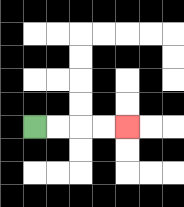{'start': '[1, 5]', 'end': '[5, 5]', 'path_directions': 'R,R,R,R', 'path_coordinates': '[[1, 5], [2, 5], [3, 5], [4, 5], [5, 5]]'}